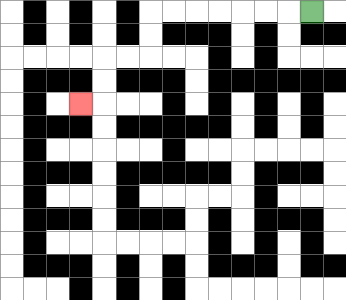{'start': '[13, 0]', 'end': '[3, 4]', 'path_directions': 'L,L,L,L,L,L,L,D,D,L,L,D,D,L', 'path_coordinates': '[[13, 0], [12, 0], [11, 0], [10, 0], [9, 0], [8, 0], [7, 0], [6, 0], [6, 1], [6, 2], [5, 2], [4, 2], [4, 3], [4, 4], [3, 4]]'}